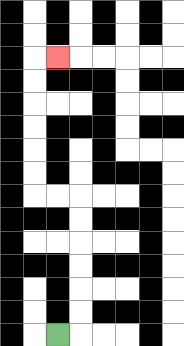{'start': '[2, 14]', 'end': '[2, 2]', 'path_directions': 'R,U,U,U,U,U,U,L,L,U,U,U,U,U,U,R', 'path_coordinates': '[[2, 14], [3, 14], [3, 13], [3, 12], [3, 11], [3, 10], [3, 9], [3, 8], [2, 8], [1, 8], [1, 7], [1, 6], [1, 5], [1, 4], [1, 3], [1, 2], [2, 2]]'}